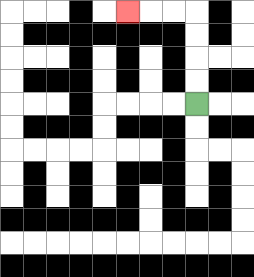{'start': '[8, 4]', 'end': '[5, 0]', 'path_directions': 'U,U,U,U,L,L,L', 'path_coordinates': '[[8, 4], [8, 3], [8, 2], [8, 1], [8, 0], [7, 0], [6, 0], [5, 0]]'}